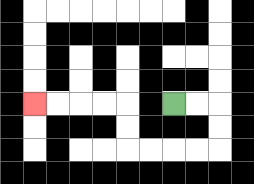{'start': '[7, 4]', 'end': '[1, 4]', 'path_directions': 'R,R,D,D,L,L,L,L,U,U,L,L,L,L', 'path_coordinates': '[[7, 4], [8, 4], [9, 4], [9, 5], [9, 6], [8, 6], [7, 6], [6, 6], [5, 6], [5, 5], [5, 4], [4, 4], [3, 4], [2, 4], [1, 4]]'}